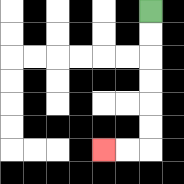{'start': '[6, 0]', 'end': '[4, 6]', 'path_directions': 'D,D,D,D,D,D,L,L', 'path_coordinates': '[[6, 0], [6, 1], [6, 2], [6, 3], [6, 4], [6, 5], [6, 6], [5, 6], [4, 6]]'}